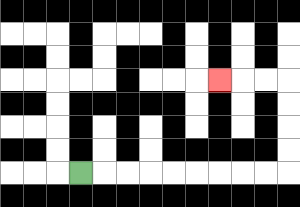{'start': '[3, 7]', 'end': '[9, 3]', 'path_directions': 'R,R,R,R,R,R,R,R,R,U,U,U,U,L,L,L', 'path_coordinates': '[[3, 7], [4, 7], [5, 7], [6, 7], [7, 7], [8, 7], [9, 7], [10, 7], [11, 7], [12, 7], [12, 6], [12, 5], [12, 4], [12, 3], [11, 3], [10, 3], [9, 3]]'}